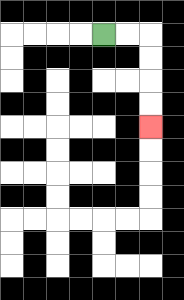{'start': '[4, 1]', 'end': '[6, 5]', 'path_directions': 'R,R,D,D,D,D', 'path_coordinates': '[[4, 1], [5, 1], [6, 1], [6, 2], [6, 3], [6, 4], [6, 5]]'}